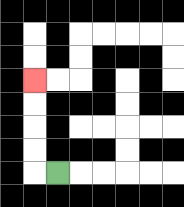{'start': '[2, 7]', 'end': '[1, 3]', 'path_directions': 'L,U,U,U,U', 'path_coordinates': '[[2, 7], [1, 7], [1, 6], [1, 5], [1, 4], [1, 3]]'}